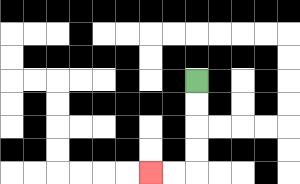{'start': '[8, 3]', 'end': '[6, 7]', 'path_directions': 'D,D,D,D,L,L', 'path_coordinates': '[[8, 3], [8, 4], [8, 5], [8, 6], [8, 7], [7, 7], [6, 7]]'}